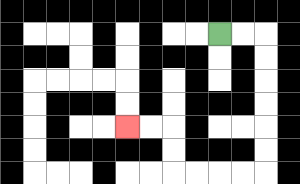{'start': '[9, 1]', 'end': '[5, 5]', 'path_directions': 'R,R,D,D,D,D,D,D,L,L,L,L,U,U,L,L', 'path_coordinates': '[[9, 1], [10, 1], [11, 1], [11, 2], [11, 3], [11, 4], [11, 5], [11, 6], [11, 7], [10, 7], [9, 7], [8, 7], [7, 7], [7, 6], [7, 5], [6, 5], [5, 5]]'}